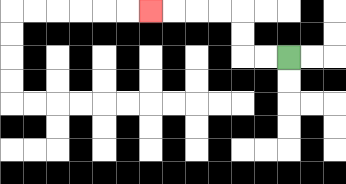{'start': '[12, 2]', 'end': '[6, 0]', 'path_directions': 'L,L,U,U,L,L,L,L', 'path_coordinates': '[[12, 2], [11, 2], [10, 2], [10, 1], [10, 0], [9, 0], [8, 0], [7, 0], [6, 0]]'}